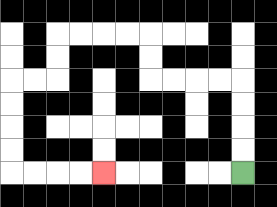{'start': '[10, 7]', 'end': '[4, 7]', 'path_directions': 'U,U,U,U,L,L,L,L,U,U,L,L,L,L,D,D,L,L,D,D,D,D,R,R,R,R', 'path_coordinates': '[[10, 7], [10, 6], [10, 5], [10, 4], [10, 3], [9, 3], [8, 3], [7, 3], [6, 3], [6, 2], [6, 1], [5, 1], [4, 1], [3, 1], [2, 1], [2, 2], [2, 3], [1, 3], [0, 3], [0, 4], [0, 5], [0, 6], [0, 7], [1, 7], [2, 7], [3, 7], [4, 7]]'}